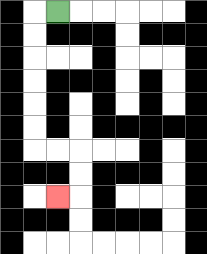{'start': '[2, 0]', 'end': '[2, 8]', 'path_directions': 'L,D,D,D,D,D,D,R,R,D,D,L', 'path_coordinates': '[[2, 0], [1, 0], [1, 1], [1, 2], [1, 3], [1, 4], [1, 5], [1, 6], [2, 6], [3, 6], [3, 7], [3, 8], [2, 8]]'}